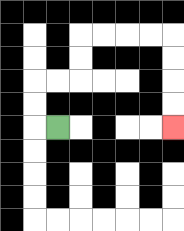{'start': '[2, 5]', 'end': '[7, 5]', 'path_directions': 'L,U,U,R,R,U,U,R,R,R,R,D,D,D,D', 'path_coordinates': '[[2, 5], [1, 5], [1, 4], [1, 3], [2, 3], [3, 3], [3, 2], [3, 1], [4, 1], [5, 1], [6, 1], [7, 1], [7, 2], [7, 3], [7, 4], [7, 5]]'}